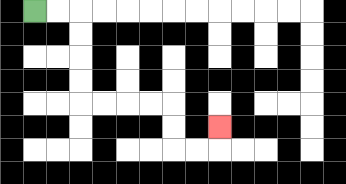{'start': '[1, 0]', 'end': '[9, 5]', 'path_directions': 'R,R,D,D,D,D,R,R,R,R,D,D,R,R,U', 'path_coordinates': '[[1, 0], [2, 0], [3, 0], [3, 1], [3, 2], [3, 3], [3, 4], [4, 4], [5, 4], [6, 4], [7, 4], [7, 5], [7, 6], [8, 6], [9, 6], [9, 5]]'}